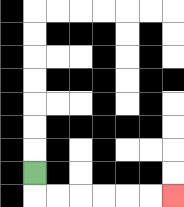{'start': '[1, 7]', 'end': '[7, 8]', 'path_directions': 'D,R,R,R,R,R,R', 'path_coordinates': '[[1, 7], [1, 8], [2, 8], [3, 8], [4, 8], [5, 8], [6, 8], [7, 8]]'}